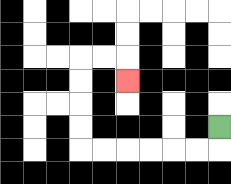{'start': '[9, 5]', 'end': '[5, 3]', 'path_directions': 'D,L,L,L,L,L,L,U,U,U,U,R,R,D', 'path_coordinates': '[[9, 5], [9, 6], [8, 6], [7, 6], [6, 6], [5, 6], [4, 6], [3, 6], [3, 5], [3, 4], [3, 3], [3, 2], [4, 2], [5, 2], [5, 3]]'}